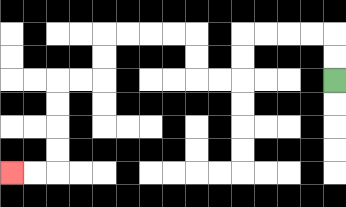{'start': '[14, 3]', 'end': '[0, 7]', 'path_directions': 'U,U,L,L,L,L,D,D,L,L,U,U,L,L,L,L,D,D,L,L,D,D,D,D,L,L', 'path_coordinates': '[[14, 3], [14, 2], [14, 1], [13, 1], [12, 1], [11, 1], [10, 1], [10, 2], [10, 3], [9, 3], [8, 3], [8, 2], [8, 1], [7, 1], [6, 1], [5, 1], [4, 1], [4, 2], [4, 3], [3, 3], [2, 3], [2, 4], [2, 5], [2, 6], [2, 7], [1, 7], [0, 7]]'}